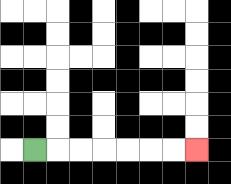{'start': '[1, 6]', 'end': '[8, 6]', 'path_directions': 'R,R,R,R,R,R,R', 'path_coordinates': '[[1, 6], [2, 6], [3, 6], [4, 6], [5, 6], [6, 6], [7, 6], [8, 6]]'}